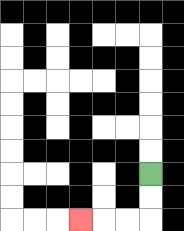{'start': '[6, 7]', 'end': '[3, 9]', 'path_directions': 'D,D,L,L,L', 'path_coordinates': '[[6, 7], [6, 8], [6, 9], [5, 9], [4, 9], [3, 9]]'}